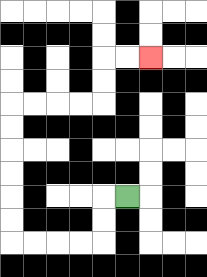{'start': '[5, 8]', 'end': '[6, 2]', 'path_directions': 'L,D,D,L,L,L,L,U,U,U,U,U,U,R,R,R,R,U,U,R,R', 'path_coordinates': '[[5, 8], [4, 8], [4, 9], [4, 10], [3, 10], [2, 10], [1, 10], [0, 10], [0, 9], [0, 8], [0, 7], [0, 6], [0, 5], [0, 4], [1, 4], [2, 4], [3, 4], [4, 4], [4, 3], [4, 2], [5, 2], [6, 2]]'}